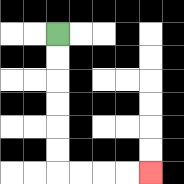{'start': '[2, 1]', 'end': '[6, 7]', 'path_directions': 'D,D,D,D,D,D,R,R,R,R', 'path_coordinates': '[[2, 1], [2, 2], [2, 3], [2, 4], [2, 5], [2, 6], [2, 7], [3, 7], [4, 7], [5, 7], [6, 7]]'}